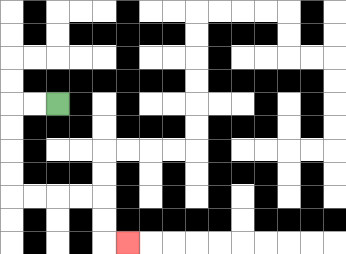{'start': '[2, 4]', 'end': '[5, 10]', 'path_directions': 'L,L,D,D,D,D,R,R,R,R,D,D,R', 'path_coordinates': '[[2, 4], [1, 4], [0, 4], [0, 5], [0, 6], [0, 7], [0, 8], [1, 8], [2, 8], [3, 8], [4, 8], [4, 9], [4, 10], [5, 10]]'}